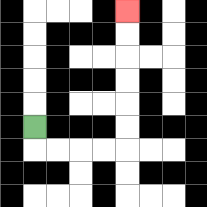{'start': '[1, 5]', 'end': '[5, 0]', 'path_directions': 'D,R,R,R,R,U,U,U,U,U,U', 'path_coordinates': '[[1, 5], [1, 6], [2, 6], [3, 6], [4, 6], [5, 6], [5, 5], [5, 4], [5, 3], [5, 2], [5, 1], [5, 0]]'}